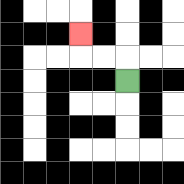{'start': '[5, 3]', 'end': '[3, 1]', 'path_directions': 'U,L,L,U', 'path_coordinates': '[[5, 3], [5, 2], [4, 2], [3, 2], [3, 1]]'}